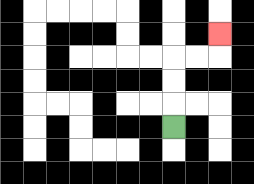{'start': '[7, 5]', 'end': '[9, 1]', 'path_directions': 'U,U,U,R,R,U', 'path_coordinates': '[[7, 5], [7, 4], [7, 3], [7, 2], [8, 2], [9, 2], [9, 1]]'}